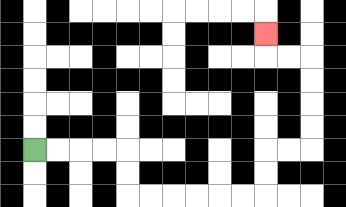{'start': '[1, 6]', 'end': '[11, 1]', 'path_directions': 'R,R,R,R,D,D,R,R,R,R,R,R,U,U,R,R,U,U,U,U,L,L,U', 'path_coordinates': '[[1, 6], [2, 6], [3, 6], [4, 6], [5, 6], [5, 7], [5, 8], [6, 8], [7, 8], [8, 8], [9, 8], [10, 8], [11, 8], [11, 7], [11, 6], [12, 6], [13, 6], [13, 5], [13, 4], [13, 3], [13, 2], [12, 2], [11, 2], [11, 1]]'}